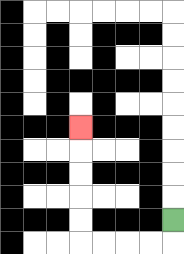{'start': '[7, 9]', 'end': '[3, 5]', 'path_directions': 'D,L,L,L,L,U,U,U,U,U', 'path_coordinates': '[[7, 9], [7, 10], [6, 10], [5, 10], [4, 10], [3, 10], [3, 9], [3, 8], [3, 7], [3, 6], [3, 5]]'}